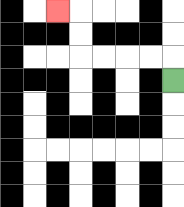{'start': '[7, 3]', 'end': '[2, 0]', 'path_directions': 'U,L,L,L,L,U,U,L', 'path_coordinates': '[[7, 3], [7, 2], [6, 2], [5, 2], [4, 2], [3, 2], [3, 1], [3, 0], [2, 0]]'}